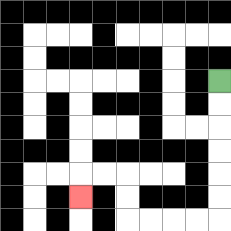{'start': '[9, 3]', 'end': '[3, 8]', 'path_directions': 'D,D,D,D,D,D,L,L,L,L,U,U,L,L,D', 'path_coordinates': '[[9, 3], [9, 4], [9, 5], [9, 6], [9, 7], [9, 8], [9, 9], [8, 9], [7, 9], [6, 9], [5, 9], [5, 8], [5, 7], [4, 7], [3, 7], [3, 8]]'}